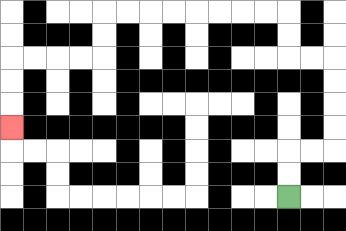{'start': '[12, 8]', 'end': '[0, 5]', 'path_directions': 'U,U,R,R,U,U,U,U,L,L,U,U,L,L,L,L,L,L,L,L,D,D,L,L,L,L,D,D,D', 'path_coordinates': '[[12, 8], [12, 7], [12, 6], [13, 6], [14, 6], [14, 5], [14, 4], [14, 3], [14, 2], [13, 2], [12, 2], [12, 1], [12, 0], [11, 0], [10, 0], [9, 0], [8, 0], [7, 0], [6, 0], [5, 0], [4, 0], [4, 1], [4, 2], [3, 2], [2, 2], [1, 2], [0, 2], [0, 3], [0, 4], [0, 5]]'}